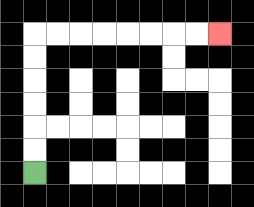{'start': '[1, 7]', 'end': '[9, 1]', 'path_directions': 'U,U,U,U,U,U,R,R,R,R,R,R,R,R', 'path_coordinates': '[[1, 7], [1, 6], [1, 5], [1, 4], [1, 3], [1, 2], [1, 1], [2, 1], [3, 1], [4, 1], [5, 1], [6, 1], [7, 1], [8, 1], [9, 1]]'}